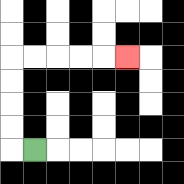{'start': '[1, 6]', 'end': '[5, 2]', 'path_directions': 'L,U,U,U,U,R,R,R,R,R', 'path_coordinates': '[[1, 6], [0, 6], [0, 5], [0, 4], [0, 3], [0, 2], [1, 2], [2, 2], [3, 2], [4, 2], [5, 2]]'}